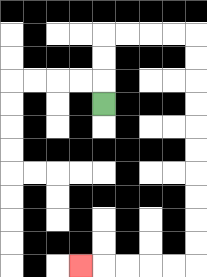{'start': '[4, 4]', 'end': '[3, 11]', 'path_directions': 'U,U,U,R,R,R,R,D,D,D,D,D,D,D,D,D,D,L,L,L,L,L', 'path_coordinates': '[[4, 4], [4, 3], [4, 2], [4, 1], [5, 1], [6, 1], [7, 1], [8, 1], [8, 2], [8, 3], [8, 4], [8, 5], [8, 6], [8, 7], [8, 8], [8, 9], [8, 10], [8, 11], [7, 11], [6, 11], [5, 11], [4, 11], [3, 11]]'}